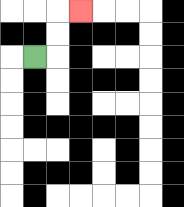{'start': '[1, 2]', 'end': '[3, 0]', 'path_directions': 'R,U,U,R', 'path_coordinates': '[[1, 2], [2, 2], [2, 1], [2, 0], [3, 0]]'}